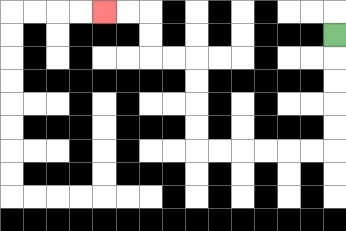{'start': '[14, 1]', 'end': '[4, 0]', 'path_directions': 'D,D,D,D,D,L,L,L,L,L,L,U,U,U,U,L,L,U,U,L,L', 'path_coordinates': '[[14, 1], [14, 2], [14, 3], [14, 4], [14, 5], [14, 6], [13, 6], [12, 6], [11, 6], [10, 6], [9, 6], [8, 6], [8, 5], [8, 4], [8, 3], [8, 2], [7, 2], [6, 2], [6, 1], [6, 0], [5, 0], [4, 0]]'}